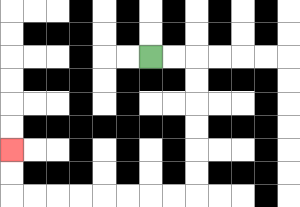{'start': '[6, 2]', 'end': '[0, 6]', 'path_directions': 'R,R,D,D,D,D,D,D,L,L,L,L,L,L,L,L,U,U', 'path_coordinates': '[[6, 2], [7, 2], [8, 2], [8, 3], [8, 4], [8, 5], [8, 6], [8, 7], [8, 8], [7, 8], [6, 8], [5, 8], [4, 8], [3, 8], [2, 8], [1, 8], [0, 8], [0, 7], [0, 6]]'}